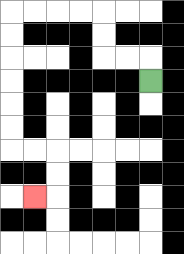{'start': '[6, 3]', 'end': '[1, 8]', 'path_directions': 'U,L,L,U,U,L,L,L,L,D,D,D,D,D,D,R,R,D,D,L', 'path_coordinates': '[[6, 3], [6, 2], [5, 2], [4, 2], [4, 1], [4, 0], [3, 0], [2, 0], [1, 0], [0, 0], [0, 1], [0, 2], [0, 3], [0, 4], [0, 5], [0, 6], [1, 6], [2, 6], [2, 7], [2, 8], [1, 8]]'}